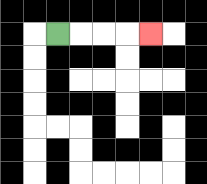{'start': '[2, 1]', 'end': '[6, 1]', 'path_directions': 'R,R,R,R', 'path_coordinates': '[[2, 1], [3, 1], [4, 1], [5, 1], [6, 1]]'}